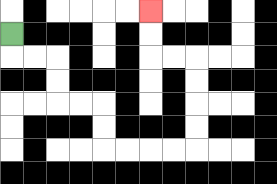{'start': '[0, 1]', 'end': '[6, 0]', 'path_directions': 'D,R,R,D,D,R,R,D,D,R,R,R,R,U,U,U,U,L,L,U,U', 'path_coordinates': '[[0, 1], [0, 2], [1, 2], [2, 2], [2, 3], [2, 4], [3, 4], [4, 4], [4, 5], [4, 6], [5, 6], [6, 6], [7, 6], [8, 6], [8, 5], [8, 4], [8, 3], [8, 2], [7, 2], [6, 2], [6, 1], [6, 0]]'}